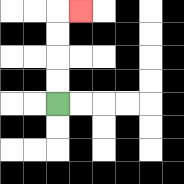{'start': '[2, 4]', 'end': '[3, 0]', 'path_directions': 'U,U,U,U,R', 'path_coordinates': '[[2, 4], [2, 3], [2, 2], [2, 1], [2, 0], [3, 0]]'}